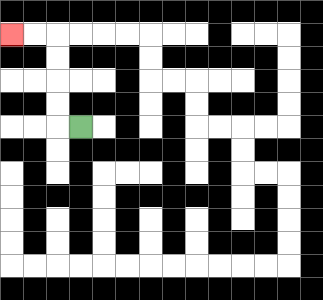{'start': '[3, 5]', 'end': '[0, 1]', 'path_directions': 'L,U,U,U,U,L,L', 'path_coordinates': '[[3, 5], [2, 5], [2, 4], [2, 3], [2, 2], [2, 1], [1, 1], [0, 1]]'}